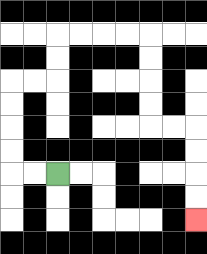{'start': '[2, 7]', 'end': '[8, 9]', 'path_directions': 'L,L,U,U,U,U,R,R,U,U,R,R,R,R,D,D,D,D,R,R,D,D,D,D', 'path_coordinates': '[[2, 7], [1, 7], [0, 7], [0, 6], [0, 5], [0, 4], [0, 3], [1, 3], [2, 3], [2, 2], [2, 1], [3, 1], [4, 1], [5, 1], [6, 1], [6, 2], [6, 3], [6, 4], [6, 5], [7, 5], [8, 5], [8, 6], [8, 7], [8, 8], [8, 9]]'}